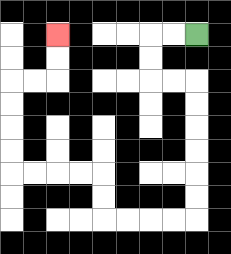{'start': '[8, 1]', 'end': '[2, 1]', 'path_directions': 'L,L,D,D,R,R,D,D,D,D,D,D,L,L,L,L,U,U,L,L,L,L,U,U,U,U,R,R,U,U', 'path_coordinates': '[[8, 1], [7, 1], [6, 1], [6, 2], [6, 3], [7, 3], [8, 3], [8, 4], [8, 5], [8, 6], [8, 7], [8, 8], [8, 9], [7, 9], [6, 9], [5, 9], [4, 9], [4, 8], [4, 7], [3, 7], [2, 7], [1, 7], [0, 7], [0, 6], [0, 5], [0, 4], [0, 3], [1, 3], [2, 3], [2, 2], [2, 1]]'}